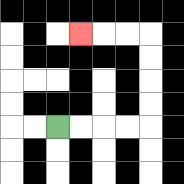{'start': '[2, 5]', 'end': '[3, 1]', 'path_directions': 'R,R,R,R,U,U,U,U,L,L,L', 'path_coordinates': '[[2, 5], [3, 5], [4, 5], [5, 5], [6, 5], [6, 4], [6, 3], [6, 2], [6, 1], [5, 1], [4, 1], [3, 1]]'}